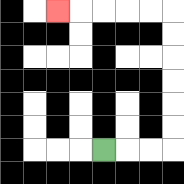{'start': '[4, 6]', 'end': '[2, 0]', 'path_directions': 'R,R,R,U,U,U,U,U,U,L,L,L,L,L', 'path_coordinates': '[[4, 6], [5, 6], [6, 6], [7, 6], [7, 5], [7, 4], [7, 3], [7, 2], [7, 1], [7, 0], [6, 0], [5, 0], [4, 0], [3, 0], [2, 0]]'}